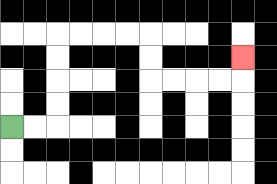{'start': '[0, 5]', 'end': '[10, 2]', 'path_directions': 'R,R,U,U,U,U,R,R,R,R,D,D,R,R,R,R,U', 'path_coordinates': '[[0, 5], [1, 5], [2, 5], [2, 4], [2, 3], [2, 2], [2, 1], [3, 1], [4, 1], [5, 1], [6, 1], [6, 2], [6, 3], [7, 3], [8, 3], [9, 3], [10, 3], [10, 2]]'}